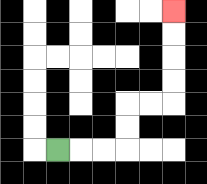{'start': '[2, 6]', 'end': '[7, 0]', 'path_directions': 'R,R,R,U,U,R,R,U,U,U,U', 'path_coordinates': '[[2, 6], [3, 6], [4, 6], [5, 6], [5, 5], [5, 4], [6, 4], [7, 4], [7, 3], [7, 2], [7, 1], [7, 0]]'}